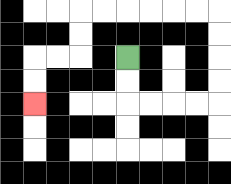{'start': '[5, 2]', 'end': '[1, 4]', 'path_directions': 'D,D,R,R,R,R,U,U,U,U,L,L,L,L,L,L,D,D,L,L,D,D', 'path_coordinates': '[[5, 2], [5, 3], [5, 4], [6, 4], [7, 4], [8, 4], [9, 4], [9, 3], [9, 2], [9, 1], [9, 0], [8, 0], [7, 0], [6, 0], [5, 0], [4, 0], [3, 0], [3, 1], [3, 2], [2, 2], [1, 2], [1, 3], [1, 4]]'}